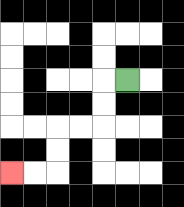{'start': '[5, 3]', 'end': '[0, 7]', 'path_directions': 'L,D,D,L,L,D,D,L,L', 'path_coordinates': '[[5, 3], [4, 3], [4, 4], [4, 5], [3, 5], [2, 5], [2, 6], [2, 7], [1, 7], [0, 7]]'}